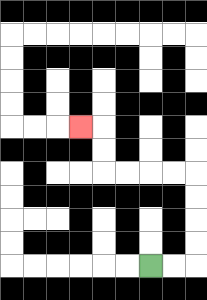{'start': '[6, 11]', 'end': '[3, 5]', 'path_directions': 'R,R,U,U,U,U,L,L,L,L,U,U,L', 'path_coordinates': '[[6, 11], [7, 11], [8, 11], [8, 10], [8, 9], [8, 8], [8, 7], [7, 7], [6, 7], [5, 7], [4, 7], [4, 6], [4, 5], [3, 5]]'}